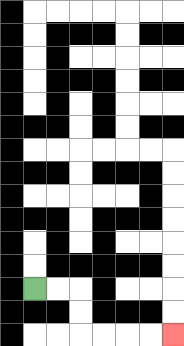{'start': '[1, 12]', 'end': '[7, 14]', 'path_directions': 'R,R,D,D,R,R,R,R', 'path_coordinates': '[[1, 12], [2, 12], [3, 12], [3, 13], [3, 14], [4, 14], [5, 14], [6, 14], [7, 14]]'}